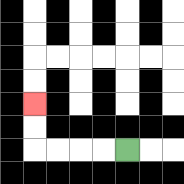{'start': '[5, 6]', 'end': '[1, 4]', 'path_directions': 'L,L,L,L,U,U', 'path_coordinates': '[[5, 6], [4, 6], [3, 6], [2, 6], [1, 6], [1, 5], [1, 4]]'}